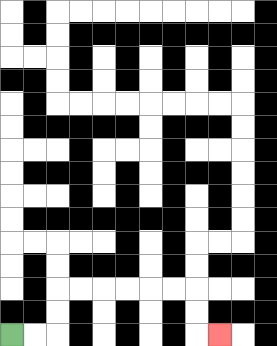{'start': '[0, 14]', 'end': '[9, 14]', 'path_directions': 'R,R,U,U,R,R,R,R,R,R,D,D,R', 'path_coordinates': '[[0, 14], [1, 14], [2, 14], [2, 13], [2, 12], [3, 12], [4, 12], [5, 12], [6, 12], [7, 12], [8, 12], [8, 13], [8, 14], [9, 14]]'}